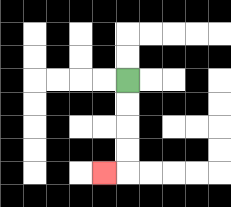{'start': '[5, 3]', 'end': '[4, 7]', 'path_directions': 'D,D,D,D,L', 'path_coordinates': '[[5, 3], [5, 4], [5, 5], [5, 6], [5, 7], [4, 7]]'}